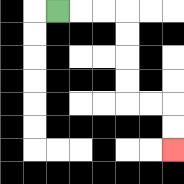{'start': '[2, 0]', 'end': '[7, 6]', 'path_directions': 'R,R,R,D,D,D,D,R,R,D,D', 'path_coordinates': '[[2, 0], [3, 0], [4, 0], [5, 0], [5, 1], [5, 2], [5, 3], [5, 4], [6, 4], [7, 4], [7, 5], [7, 6]]'}